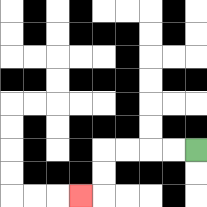{'start': '[8, 6]', 'end': '[3, 8]', 'path_directions': 'L,L,L,L,D,D,L', 'path_coordinates': '[[8, 6], [7, 6], [6, 6], [5, 6], [4, 6], [4, 7], [4, 8], [3, 8]]'}